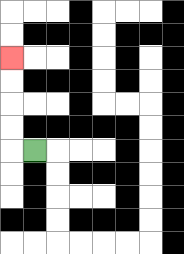{'start': '[1, 6]', 'end': '[0, 2]', 'path_directions': 'L,U,U,U,U', 'path_coordinates': '[[1, 6], [0, 6], [0, 5], [0, 4], [0, 3], [0, 2]]'}